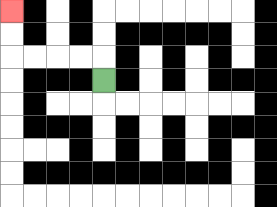{'start': '[4, 3]', 'end': '[0, 0]', 'path_directions': 'U,L,L,L,L,U,U', 'path_coordinates': '[[4, 3], [4, 2], [3, 2], [2, 2], [1, 2], [0, 2], [0, 1], [0, 0]]'}